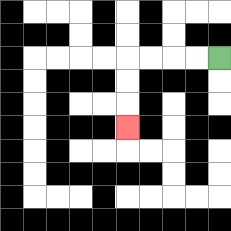{'start': '[9, 2]', 'end': '[5, 5]', 'path_directions': 'L,L,L,L,D,D,D', 'path_coordinates': '[[9, 2], [8, 2], [7, 2], [6, 2], [5, 2], [5, 3], [5, 4], [5, 5]]'}